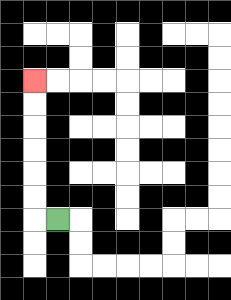{'start': '[2, 9]', 'end': '[1, 3]', 'path_directions': 'L,U,U,U,U,U,U', 'path_coordinates': '[[2, 9], [1, 9], [1, 8], [1, 7], [1, 6], [1, 5], [1, 4], [1, 3]]'}